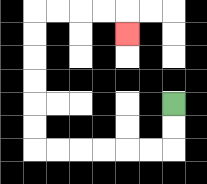{'start': '[7, 4]', 'end': '[5, 1]', 'path_directions': 'D,D,L,L,L,L,L,L,U,U,U,U,U,U,R,R,R,R,D', 'path_coordinates': '[[7, 4], [7, 5], [7, 6], [6, 6], [5, 6], [4, 6], [3, 6], [2, 6], [1, 6], [1, 5], [1, 4], [1, 3], [1, 2], [1, 1], [1, 0], [2, 0], [3, 0], [4, 0], [5, 0], [5, 1]]'}